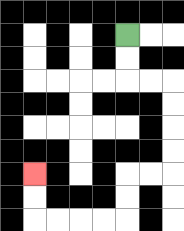{'start': '[5, 1]', 'end': '[1, 7]', 'path_directions': 'D,D,R,R,D,D,D,D,L,L,D,D,L,L,L,L,U,U', 'path_coordinates': '[[5, 1], [5, 2], [5, 3], [6, 3], [7, 3], [7, 4], [7, 5], [7, 6], [7, 7], [6, 7], [5, 7], [5, 8], [5, 9], [4, 9], [3, 9], [2, 9], [1, 9], [1, 8], [1, 7]]'}